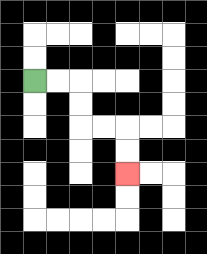{'start': '[1, 3]', 'end': '[5, 7]', 'path_directions': 'R,R,D,D,R,R,D,D', 'path_coordinates': '[[1, 3], [2, 3], [3, 3], [3, 4], [3, 5], [4, 5], [5, 5], [5, 6], [5, 7]]'}